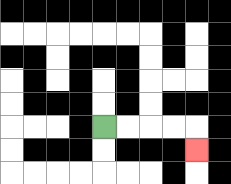{'start': '[4, 5]', 'end': '[8, 6]', 'path_directions': 'R,R,R,R,D', 'path_coordinates': '[[4, 5], [5, 5], [6, 5], [7, 5], [8, 5], [8, 6]]'}